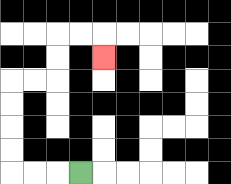{'start': '[3, 7]', 'end': '[4, 2]', 'path_directions': 'L,L,L,U,U,U,U,R,R,U,U,R,R,D', 'path_coordinates': '[[3, 7], [2, 7], [1, 7], [0, 7], [0, 6], [0, 5], [0, 4], [0, 3], [1, 3], [2, 3], [2, 2], [2, 1], [3, 1], [4, 1], [4, 2]]'}